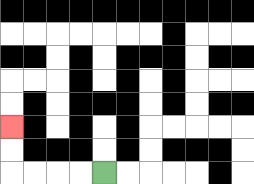{'start': '[4, 7]', 'end': '[0, 5]', 'path_directions': 'L,L,L,L,U,U', 'path_coordinates': '[[4, 7], [3, 7], [2, 7], [1, 7], [0, 7], [0, 6], [0, 5]]'}